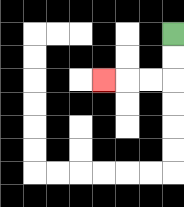{'start': '[7, 1]', 'end': '[4, 3]', 'path_directions': 'D,D,L,L,L', 'path_coordinates': '[[7, 1], [7, 2], [7, 3], [6, 3], [5, 3], [4, 3]]'}